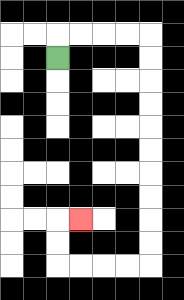{'start': '[2, 2]', 'end': '[3, 9]', 'path_directions': 'U,R,R,R,R,D,D,D,D,D,D,D,D,D,D,L,L,L,L,U,U,R', 'path_coordinates': '[[2, 2], [2, 1], [3, 1], [4, 1], [5, 1], [6, 1], [6, 2], [6, 3], [6, 4], [6, 5], [6, 6], [6, 7], [6, 8], [6, 9], [6, 10], [6, 11], [5, 11], [4, 11], [3, 11], [2, 11], [2, 10], [2, 9], [3, 9]]'}